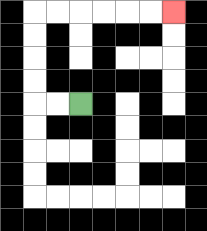{'start': '[3, 4]', 'end': '[7, 0]', 'path_directions': 'L,L,U,U,U,U,R,R,R,R,R,R', 'path_coordinates': '[[3, 4], [2, 4], [1, 4], [1, 3], [1, 2], [1, 1], [1, 0], [2, 0], [3, 0], [4, 0], [5, 0], [6, 0], [7, 0]]'}